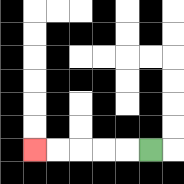{'start': '[6, 6]', 'end': '[1, 6]', 'path_directions': 'L,L,L,L,L', 'path_coordinates': '[[6, 6], [5, 6], [4, 6], [3, 6], [2, 6], [1, 6]]'}